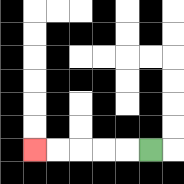{'start': '[6, 6]', 'end': '[1, 6]', 'path_directions': 'L,L,L,L,L', 'path_coordinates': '[[6, 6], [5, 6], [4, 6], [3, 6], [2, 6], [1, 6]]'}